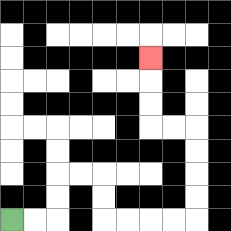{'start': '[0, 9]', 'end': '[6, 2]', 'path_directions': 'R,R,U,U,R,R,D,D,R,R,R,R,U,U,U,U,L,L,U,U,U', 'path_coordinates': '[[0, 9], [1, 9], [2, 9], [2, 8], [2, 7], [3, 7], [4, 7], [4, 8], [4, 9], [5, 9], [6, 9], [7, 9], [8, 9], [8, 8], [8, 7], [8, 6], [8, 5], [7, 5], [6, 5], [6, 4], [6, 3], [6, 2]]'}